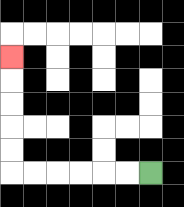{'start': '[6, 7]', 'end': '[0, 2]', 'path_directions': 'L,L,L,L,L,L,U,U,U,U,U', 'path_coordinates': '[[6, 7], [5, 7], [4, 7], [3, 7], [2, 7], [1, 7], [0, 7], [0, 6], [0, 5], [0, 4], [0, 3], [0, 2]]'}